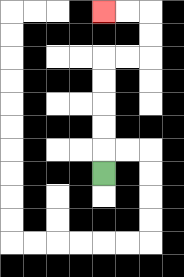{'start': '[4, 7]', 'end': '[4, 0]', 'path_directions': 'U,U,U,U,U,R,R,U,U,L,L', 'path_coordinates': '[[4, 7], [4, 6], [4, 5], [4, 4], [4, 3], [4, 2], [5, 2], [6, 2], [6, 1], [6, 0], [5, 0], [4, 0]]'}